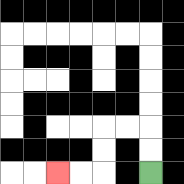{'start': '[6, 7]', 'end': '[2, 7]', 'path_directions': 'U,U,L,L,D,D,L,L', 'path_coordinates': '[[6, 7], [6, 6], [6, 5], [5, 5], [4, 5], [4, 6], [4, 7], [3, 7], [2, 7]]'}